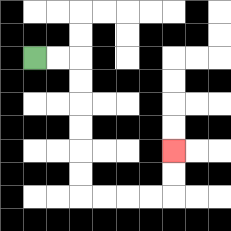{'start': '[1, 2]', 'end': '[7, 6]', 'path_directions': 'R,R,D,D,D,D,D,D,R,R,R,R,U,U', 'path_coordinates': '[[1, 2], [2, 2], [3, 2], [3, 3], [3, 4], [3, 5], [3, 6], [3, 7], [3, 8], [4, 8], [5, 8], [6, 8], [7, 8], [7, 7], [7, 6]]'}